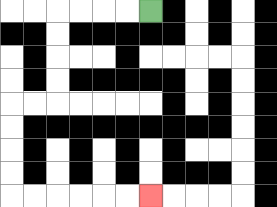{'start': '[6, 0]', 'end': '[6, 8]', 'path_directions': 'L,L,L,L,D,D,D,D,L,L,D,D,D,D,R,R,R,R,R,R', 'path_coordinates': '[[6, 0], [5, 0], [4, 0], [3, 0], [2, 0], [2, 1], [2, 2], [2, 3], [2, 4], [1, 4], [0, 4], [0, 5], [0, 6], [0, 7], [0, 8], [1, 8], [2, 8], [3, 8], [4, 8], [5, 8], [6, 8]]'}